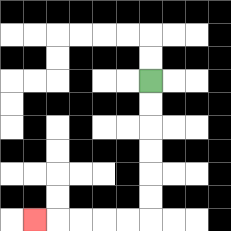{'start': '[6, 3]', 'end': '[1, 9]', 'path_directions': 'D,D,D,D,D,D,L,L,L,L,L', 'path_coordinates': '[[6, 3], [6, 4], [6, 5], [6, 6], [6, 7], [6, 8], [6, 9], [5, 9], [4, 9], [3, 9], [2, 9], [1, 9]]'}